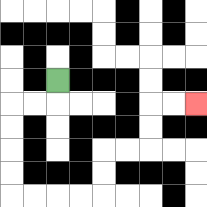{'start': '[2, 3]', 'end': '[8, 4]', 'path_directions': 'D,L,L,D,D,D,D,R,R,R,R,U,U,R,R,U,U,R,R', 'path_coordinates': '[[2, 3], [2, 4], [1, 4], [0, 4], [0, 5], [0, 6], [0, 7], [0, 8], [1, 8], [2, 8], [3, 8], [4, 8], [4, 7], [4, 6], [5, 6], [6, 6], [6, 5], [6, 4], [7, 4], [8, 4]]'}